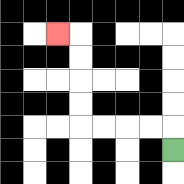{'start': '[7, 6]', 'end': '[2, 1]', 'path_directions': 'U,L,L,L,L,U,U,U,U,L', 'path_coordinates': '[[7, 6], [7, 5], [6, 5], [5, 5], [4, 5], [3, 5], [3, 4], [3, 3], [3, 2], [3, 1], [2, 1]]'}